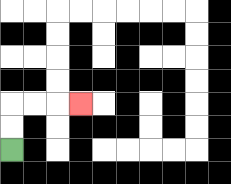{'start': '[0, 6]', 'end': '[3, 4]', 'path_directions': 'U,U,R,R,R', 'path_coordinates': '[[0, 6], [0, 5], [0, 4], [1, 4], [2, 4], [3, 4]]'}